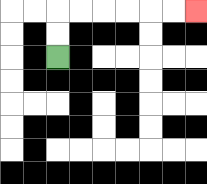{'start': '[2, 2]', 'end': '[8, 0]', 'path_directions': 'U,U,R,R,R,R,R,R', 'path_coordinates': '[[2, 2], [2, 1], [2, 0], [3, 0], [4, 0], [5, 0], [6, 0], [7, 0], [8, 0]]'}